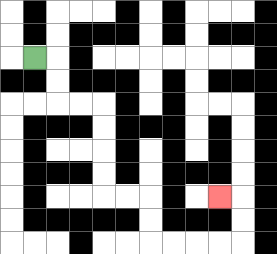{'start': '[1, 2]', 'end': '[9, 8]', 'path_directions': 'R,D,D,R,R,D,D,D,D,R,R,D,D,R,R,R,R,U,U,L', 'path_coordinates': '[[1, 2], [2, 2], [2, 3], [2, 4], [3, 4], [4, 4], [4, 5], [4, 6], [4, 7], [4, 8], [5, 8], [6, 8], [6, 9], [6, 10], [7, 10], [8, 10], [9, 10], [10, 10], [10, 9], [10, 8], [9, 8]]'}